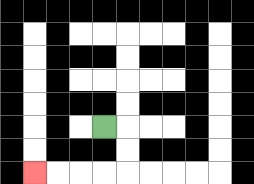{'start': '[4, 5]', 'end': '[1, 7]', 'path_directions': 'R,D,D,L,L,L,L', 'path_coordinates': '[[4, 5], [5, 5], [5, 6], [5, 7], [4, 7], [3, 7], [2, 7], [1, 7]]'}